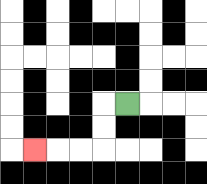{'start': '[5, 4]', 'end': '[1, 6]', 'path_directions': 'L,D,D,L,L,L', 'path_coordinates': '[[5, 4], [4, 4], [4, 5], [4, 6], [3, 6], [2, 6], [1, 6]]'}